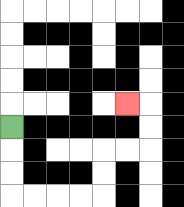{'start': '[0, 5]', 'end': '[5, 4]', 'path_directions': 'D,D,D,R,R,R,R,U,U,R,R,U,U,L', 'path_coordinates': '[[0, 5], [0, 6], [0, 7], [0, 8], [1, 8], [2, 8], [3, 8], [4, 8], [4, 7], [4, 6], [5, 6], [6, 6], [6, 5], [6, 4], [5, 4]]'}